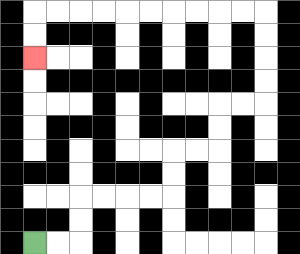{'start': '[1, 10]', 'end': '[1, 2]', 'path_directions': 'R,R,U,U,R,R,R,R,U,U,R,R,U,U,R,R,U,U,U,U,L,L,L,L,L,L,L,L,L,L,D,D', 'path_coordinates': '[[1, 10], [2, 10], [3, 10], [3, 9], [3, 8], [4, 8], [5, 8], [6, 8], [7, 8], [7, 7], [7, 6], [8, 6], [9, 6], [9, 5], [9, 4], [10, 4], [11, 4], [11, 3], [11, 2], [11, 1], [11, 0], [10, 0], [9, 0], [8, 0], [7, 0], [6, 0], [5, 0], [4, 0], [3, 0], [2, 0], [1, 0], [1, 1], [1, 2]]'}